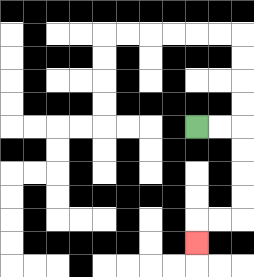{'start': '[8, 5]', 'end': '[8, 10]', 'path_directions': 'R,R,D,D,D,D,L,L,D', 'path_coordinates': '[[8, 5], [9, 5], [10, 5], [10, 6], [10, 7], [10, 8], [10, 9], [9, 9], [8, 9], [8, 10]]'}